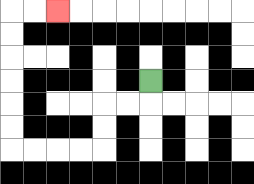{'start': '[6, 3]', 'end': '[2, 0]', 'path_directions': 'D,L,L,D,D,L,L,L,L,U,U,U,U,U,U,R,R', 'path_coordinates': '[[6, 3], [6, 4], [5, 4], [4, 4], [4, 5], [4, 6], [3, 6], [2, 6], [1, 6], [0, 6], [0, 5], [0, 4], [0, 3], [0, 2], [0, 1], [0, 0], [1, 0], [2, 0]]'}